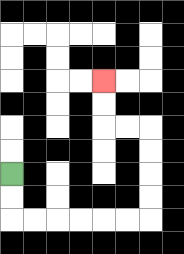{'start': '[0, 7]', 'end': '[4, 3]', 'path_directions': 'D,D,R,R,R,R,R,R,U,U,U,U,L,L,U,U', 'path_coordinates': '[[0, 7], [0, 8], [0, 9], [1, 9], [2, 9], [3, 9], [4, 9], [5, 9], [6, 9], [6, 8], [6, 7], [6, 6], [6, 5], [5, 5], [4, 5], [4, 4], [4, 3]]'}